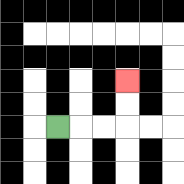{'start': '[2, 5]', 'end': '[5, 3]', 'path_directions': 'R,R,R,U,U', 'path_coordinates': '[[2, 5], [3, 5], [4, 5], [5, 5], [5, 4], [5, 3]]'}